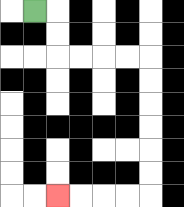{'start': '[1, 0]', 'end': '[2, 8]', 'path_directions': 'R,D,D,R,R,R,R,D,D,D,D,D,D,L,L,L,L', 'path_coordinates': '[[1, 0], [2, 0], [2, 1], [2, 2], [3, 2], [4, 2], [5, 2], [6, 2], [6, 3], [6, 4], [6, 5], [6, 6], [6, 7], [6, 8], [5, 8], [4, 8], [3, 8], [2, 8]]'}